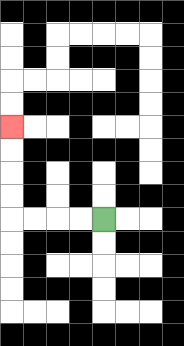{'start': '[4, 9]', 'end': '[0, 5]', 'path_directions': 'L,L,L,L,U,U,U,U', 'path_coordinates': '[[4, 9], [3, 9], [2, 9], [1, 9], [0, 9], [0, 8], [0, 7], [0, 6], [0, 5]]'}